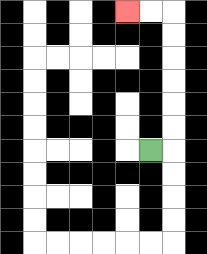{'start': '[6, 6]', 'end': '[5, 0]', 'path_directions': 'R,U,U,U,U,U,U,L,L', 'path_coordinates': '[[6, 6], [7, 6], [7, 5], [7, 4], [7, 3], [7, 2], [7, 1], [7, 0], [6, 0], [5, 0]]'}